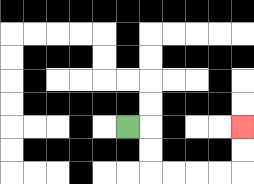{'start': '[5, 5]', 'end': '[10, 5]', 'path_directions': 'R,D,D,R,R,R,R,U,U', 'path_coordinates': '[[5, 5], [6, 5], [6, 6], [6, 7], [7, 7], [8, 7], [9, 7], [10, 7], [10, 6], [10, 5]]'}